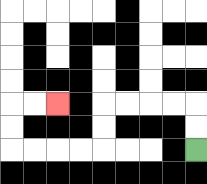{'start': '[8, 6]', 'end': '[2, 4]', 'path_directions': 'U,U,L,L,L,L,D,D,L,L,L,L,U,U,R,R', 'path_coordinates': '[[8, 6], [8, 5], [8, 4], [7, 4], [6, 4], [5, 4], [4, 4], [4, 5], [4, 6], [3, 6], [2, 6], [1, 6], [0, 6], [0, 5], [0, 4], [1, 4], [2, 4]]'}